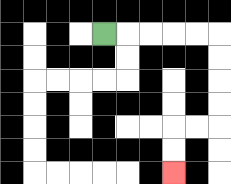{'start': '[4, 1]', 'end': '[7, 7]', 'path_directions': 'R,R,R,R,R,D,D,D,D,L,L,D,D', 'path_coordinates': '[[4, 1], [5, 1], [6, 1], [7, 1], [8, 1], [9, 1], [9, 2], [9, 3], [9, 4], [9, 5], [8, 5], [7, 5], [7, 6], [7, 7]]'}